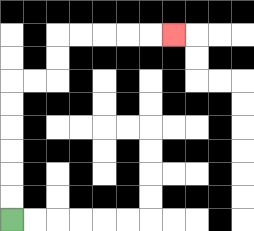{'start': '[0, 9]', 'end': '[7, 1]', 'path_directions': 'U,U,U,U,U,U,R,R,U,U,R,R,R,R,R', 'path_coordinates': '[[0, 9], [0, 8], [0, 7], [0, 6], [0, 5], [0, 4], [0, 3], [1, 3], [2, 3], [2, 2], [2, 1], [3, 1], [4, 1], [5, 1], [6, 1], [7, 1]]'}